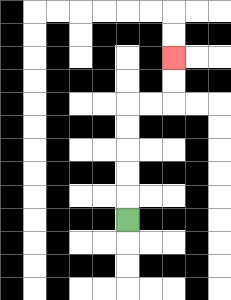{'start': '[5, 9]', 'end': '[7, 2]', 'path_directions': 'U,U,U,U,U,R,R,U,U', 'path_coordinates': '[[5, 9], [5, 8], [5, 7], [5, 6], [5, 5], [5, 4], [6, 4], [7, 4], [7, 3], [7, 2]]'}